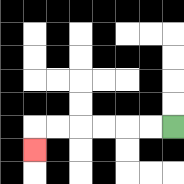{'start': '[7, 5]', 'end': '[1, 6]', 'path_directions': 'L,L,L,L,L,L,D', 'path_coordinates': '[[7, 5], [6, 5], [5, 5], [4, 5], [3, 5], [2, 5], [1, 5], [1, 6]]'}